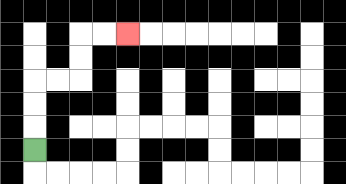{'start': '[1, 6]', 'end': '[5, 1]', 'path_directions': 'U,U,U,R,R,U,U,R,R', 'path_coordinates': '[[1, 6], [1, 5], [1, 4], [1, 3], [2, 3], [3, 3], [3, 2], [3, 1], [4, 1], [5, 1]]'}